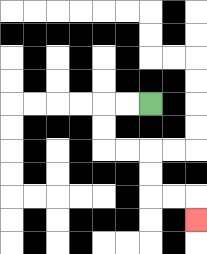{'start': '[6, 4]', 'end': '[8, 9]', 'path_directions': 'L,L,D,D,R,R,D,D,R,R,D', 'path_coordinates': '[[6, 4], [5, 4], [4, 4], [4, 5], [4, 6], [5, 6], [6, 6], [6, 7], [6, 8], [7, 8], [8, 8], [8, 9]]'}